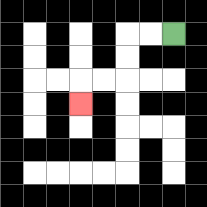{'start': '[7, 1]', 'end': '[3, 4]', 'path_directions': 'L,L,D,D,L,L,D', 'path_coordinates': '[[7, 1], [6, 1], [5, 1], [5, 2], [5, 3], [4, 3], [3, 3], [3, 4]]'}